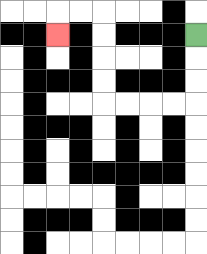{'start': '[8, 1]', 'end': '[2, 1]', 'path_directions': 'D,D,D,L,L,L,L,U,U,U,U,L,L,D', 'path_coordinates': '[[8, 1], [8, 2], [8, 3], [8, 4], [7, 4], [6, 4], [5, 4], [4, 4], [4, 3], [4, 2], [4, 1], [4, 0], [3, 0], [2, 0], [2, 1]]'}